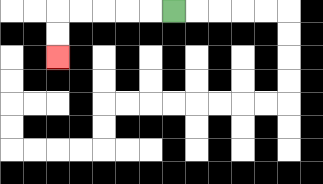{'start': '[7, 0]', 'end': '[2, 2]', 'path_directions': 'L,L,L,L,L,D,D', 'path_coordinates': '[[7, 0], [6, 0], [5, 0], [4, 0], [3, 0], [2, 0], [2, 1], [2, 2]]'}